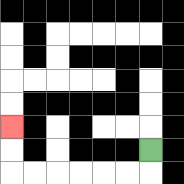{'start': '[6, 6]', 'end': '[0, 5]', 'path_directions': 'D,L,L,L,L,L,L,U,U', 'path_coordinates': '[[6, 6], [6, 7], [5, 7], [4, 7], [3, 7], [2, 7], [1, 7], [0, 7], [0, 6], [0, 5]]'}